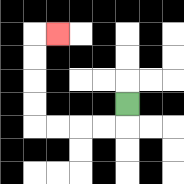{'start': '[5, 4]', 'end': '[2, 1]', 'path_directions': 'D,L,L,L,L,U,U,U,U,R', 'path_coordinates': '[[5, 4], [5, 5], [4, 5], [3, 5], [2, 5], [1, 5], [1, 4], [1, 3], [1, 2], [1, 1], [2, 1]]'}